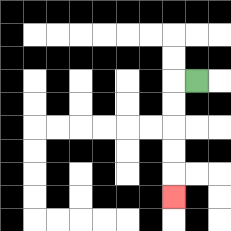{'start': '[8, 3]', 'end': '[7, 8]', 'path_directions': 'L,D,D,D,D,D', 'path_coordinates': '[[8, 3], [7, 3], [7, 4], [7, 5], [7, 6], [7, 7], [7, 8]]'}